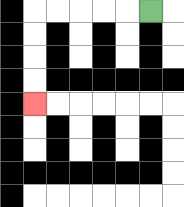{'start': '[6, 0]', 'end': '[1, 4]', 'path_directions': 'L,L,L,L,L,D,D,D,D', 'path_coordinates': '[[6, 0], [5, 0], [4, 0], [3, 0], [2, 0], [1, 0], [1, 1], [1, 2], [1, 3], [1, 4]]'}